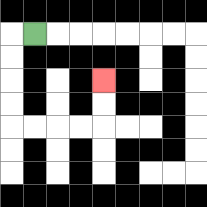{'start': '[1, 1]', 'end': '[4, 3]', 'path_directions': 'L,D,D,D,D,R,R,R,R,U,U', 'path_coordinates': '[[1, 1], [0, 1], [0, 2], [0, 3], [0, 4], [0, 5], [1, 5], [2, 5], [3, 5], [4, 5], [4, 4], [4, 3]]'}